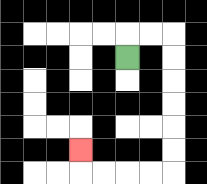{'start': '[5, 2]', 'end': '[3, 6]', 'path_directions': 'U,R,R,D,D,D,D,D,D,L,L,L,L,U', 'path_coordinates': '[[5, 2], [5, 1], [6, 1], [7, 1], [7, 2], [7, 3], [7, 4], [7, 5], [7, 6], [7, 7], [6, 7], [5, 7], [4, 7], [3, 7], [3, 6]]'}